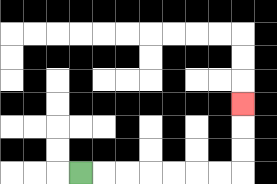{'start': '[3, 7]', 'end': '[10, 4]', 'path_directions': 'R,R,R,R,R,R,R,U,U,U', 'path_coordinates': '[[3, 7], [4, 7], [5, 7], [6, 7], [7, 7], [8, 7], [9, 7], [10, 7], [10, 6], [10, 5], [10, 4]]'}